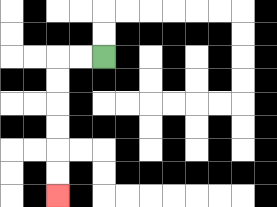{'start': '[4, 2]', 'end': '[2, 8]', 'path_directions': 'L,L,D,D,D,D,D,D', 'path_coordinates': '[[4, 2], [3, 2], [2, 2], [2, 3], [2, 4], [2, 5], [2, 6], [2, 7], [2, 8]]'}